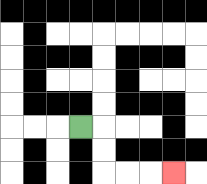{'start': '[3, 5]', 'end': '[7, 7]', 'path_directions': 'R,D,D,R,R,R', 'path_coordinates': '[[3, 5], [4, 5], [4, 6], [4, 7], [5, 7], [6, 7], [7, 7]]'}